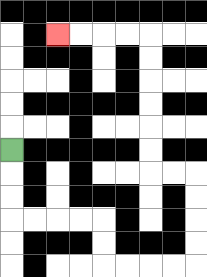{'start': '[0, 6]', 'end': '[2, 1]', 'path_directions': 'D,D,D,R,R,R,R,D,D,R,R,R,R,U,U,U,U,L,L,U,U,U,U,U,U,L,L,L,L', 'path_coordinates': '[[0, 6], [0, 7], [0, 8], [0, 9], [1, 9], [2, 9], [3, 9], [4, 9], [4, 10], [4, 11], [5, 11], [6, 11], [7, 11], [8, 11], [8, 10], [8, 9], [8, 8], [8, 7], [7, 7], [6, 7], [6, 6], [6, 5], [6, 4], [6, 3], [6, 2], [6, 1], [5, 1], [4, 1], [3, 1], [2, 1]]'}